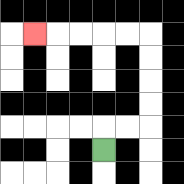{'start': '[4, 6]', 'end': '[1, 1]', 'path_directions': 'U,R,R,U,U,U,U,L,L,L,L,L', 'path_coordinates': '[[4, 6], [4, 5], [5, 5], [6, 5], [6, 4], [6, 3], [6, 2], [6, 1], [5, 1], [4, 1], [3, 1], [2, 1], [1, 1]]'}